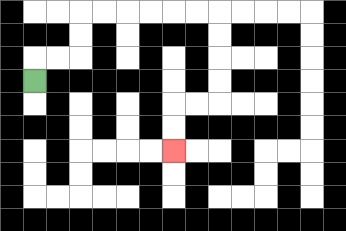{'start': '[1, 3]', 'end': '[7, 6]', 'path_directions': 'U,R,R,U,U,R,R,R,R,R,R,D,D,D,D,L,L,D,D', 'path_coordinates': '[[1, 3], [1, 2], [2, 2], [3, 2], [3, 1], [3, 0], [4, 0], [5, 0], [6, 0], [7, 0], [8, 0], [9, 0], [9, 1], [9, 2], [9, 3], [9, 4], [8, 4], [7, 4], [7, 5], [7, 6]]'}